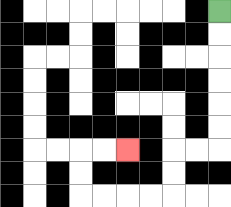{'start': '[9, 0]', 'end': '[5, 6]', 'path_directions': 'D,D,D,D,D,D,L,L,D,D,L,L,L,L,U,U,R,R', 'path_coordinates': '[[9, 0], [9, 1], [9, 2], [9, 3], [9, 4], [9, 5], [9, 6], [8, 6], [7, 6], [7, 7], [7, 8], [6, 8], [5, 8], [4, 8], [3, 8], [3, 7], [3, 6], [4, 6], [5, 6]]'}